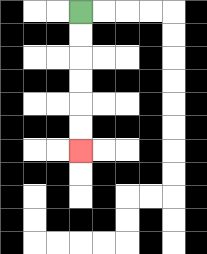{'start': '[3, 0]', 'end': '[3, 6]', 'path_directions': 'D,D,D,D,D,D', 'path_coordinates': '[[3, 0], [3, 1], [3, 2], [3, 3], [3, 4], [3, 5], [3, 6]]'}